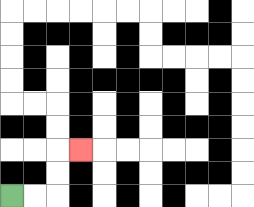{'start': '[0, 8]', 'end': '[3, 6]', 'path_directions': 'R,R,U,U,R', 'path_coordinates': '[[0, 8], [1, 8], [2, 8], [2, 7], [2, 6], [3, 6]]'}